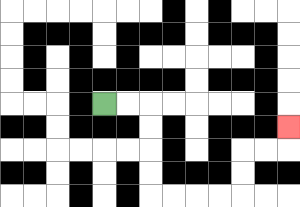{'start': '[4, 4]', 'end': '[12, 5]', 'path_directions': 'R,R,D,D,D,D,R,R,R,R,U,U,R,R,U', 'path_coordinates': '[[4, 4], [5, 4], [6, 4], [6, 5], [6, 6], [6, 7], [6, 8], [7, 8], [8, 8], [9, 8], [10, 8], [10, 7], [10, 6], [11, 6], [12, 6], [12, 5]]'}